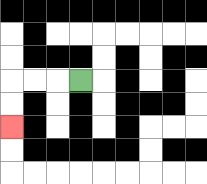{'start': '[3, 3]', 'end': '[0, 5]', 'path_directions': 'L,L,L,D,D', 'path_coordinates': '[[3, 3], [2, 3], [1, 3], [0, 3], [0, 4], [0, 5]]'}